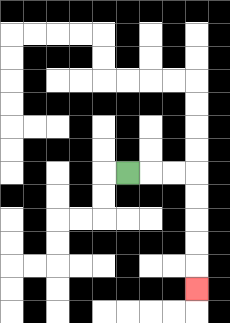{'start': '[5, 7]', 'end': '[8, 12]', 'path_directions': 'R,R,R,D,D,D,D,D', 'path_coordinates': '[[5, 7], [6, 7], [7, 7], [8, 7], [8, 8], [8, 9], [8, 10], [8, 11], [8, 12]]'}